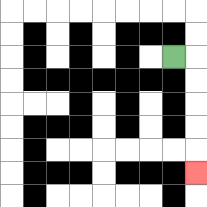{'start': '[7, 2]', 'end': '[8, 7]', 'path_directions': 'R,D,D,D,D,D', 'path_coordinates': '[[7, 2], [8, 2], [8, 3], [8, 4], [8, 5], [8, 6], [8, 7]]'}